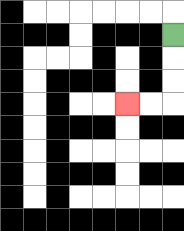{'start': '[7, 1]', 'end': '[5, 4]', 'path_directions': 'D,D,D,L,L', 'path_coordinates': '[[7, 1], [7, 2], [7, 3], [7, 4], [6, 4], [5, 4]]'}